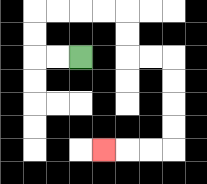{'start': '[3, 2]', 'end': '[4, 6]', 'path_directions': 'L,L,U,U,R,R,R,R,D,D,R,R,D,D,D,D,L,L,L', 'path_coordinates': '[[3, 2], [2, 2], [1, 2], [1, 1], [1, 0], [2, 0], [3, 0], [4, 0], [5, 0], [5, 1], [5, 2], [6, 2], [7, 2], [7, 3], [7, 4], [7, 5], [7, 6], [6, 6], [5, 6], [4, 6]]'}